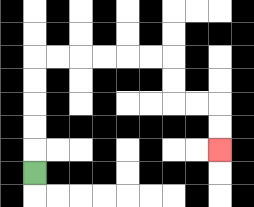{'start': '[1, 7]', 'end': '[9, 6]', 'path_directions': 'U,U,U,U,U,R,R,R,R,R,R,D,D,R,R,D,D', 'path_coordinates': '[[1, 7], [1, 6], [1, 5], [1, 4], [1, 3], [1, 2], [2, 2], [3, 2], [4, 2], [5, 2], [6, 2], [7, 2], [7, 3], [7, 4], [8, 4], [9, 4], [9, 5], [9, 6]]'}